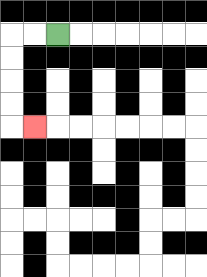{'start': '[2, 1]', 'end': '[1, 5]', 'path_directions': 'L,L,D,D,D,D,R', 'path_coordinates': '[[2, 1], [1, 1], [0, 1], [0, 2], [0, 3], [0, 4], [0, 5], [1, 5]]'}